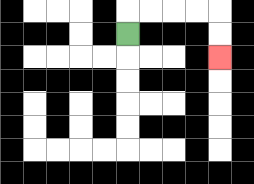{'start': '[5, 1]', 'end': '[9, 2]', 'path_directions': 'U,R,R,R,R,D,D', 'path_coordinates': '[[5, 1], [5, 0], [6, 0], [7, 0], [8, 0], [9, 0], [9, 1], [9, 2]]'}